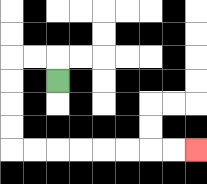{'start': '[2, 3]', 'end': '[8, 6]', 'path_directions': 'U,L,L,D,D,D,D,R,R,R,R,R,R,R,R', 'path_coordinates': '[[2, 3], [2, 2], [1, 2], [0, 2], [0, 3], [0, 4], [0, 5], [0, 6], [1, 6], [2, 6], [3, 6], [4, 6], [5, 6], [6, 6], [7, 6], [8, 6]]'}